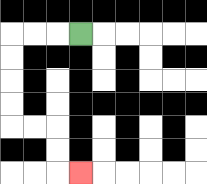{'start': '[3, 1]', 'end': '[3, 7]', 'path_directions': 'L,L,L,D,D,D,D,R,R,D,D,R', 'path_coordinates': '[[3, 1], [2, 1], [1, 1], [0, 1], [0, 2], [0, 3], [0, 4], [0, 5], [1, 5], [2, 5], [2, 6], [2, 7], [3, 7]]'}